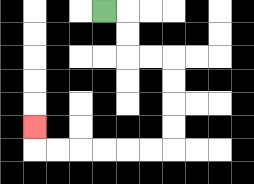{'start': '[4, 0]', 'end': '[1, 5]', 'path_directions': 'R,D,D,R,R,D,D,D,D,L,L,L,L,L,L,U', 'path_coordinates': '[[4, 0], [5, 0], [5, 1], [5, 2], [6, 2], [7, 2], [7, 3], [7, 4], [7, 5], [7, 6], [6, 6], [5, 6], [4, 6], [3, 6], [2, 6], [1, 6], [1, 5]]'}